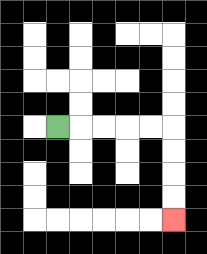{'start': '[2, 5]', 'end': '[7, 9]', 'path_directions': 'R,R,R,R,R,D,D,D,D', 'path_coordinates': '[[2, 5], [3, 5], [4, 5], [5, 5], [6, 5], [7, 5], [7, 6], [7, 7], [7, 8], [7, 9]]'}